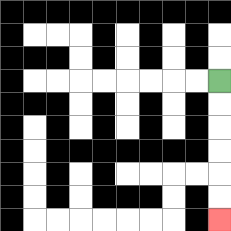{'start': '[9, 3]', 'end': '[9, 9]', 'path_directions': 'D,D,D,D,D,D', 'path_coordinates': '[[9, 3], [9, 4], [9, 5], [9, 6], [9, 7], [9, 8], [9, 9]]'}